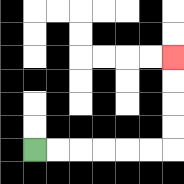{'start': '[1, 6]', 'end': '[7, 2]', 'path_directions': 'R,R,R,R,R,R,U,U,U,U', 'path_coordinates': '[[1, 6], [2, 6], [3, 6], [4, 6], [5, 6], [6, 6], [7, 6], [7, 5], [7, 4], [7, 3], [7, 2]]'}